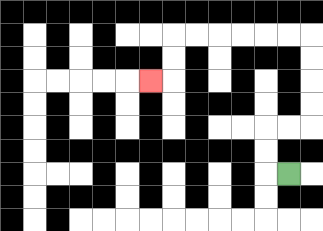{'start': '[12, 7]', 'end': '[6, 3]', 'path_directions': 'L,U,U,R,R,U,U,U,U,L,L,L,L,L,L,D,D,L', 'path_coordinates': '[[12, 7], [11, 7], [11, 6], [11, 5], [12, 5], [13, 5], [13, 4], [13, 3], [13, 2], [13, 1], [12, 1], [11, 1], [10, 1], [9, 1], [8, 1], [7, 1], [7, 2], [7, 3], [6, 3]]'}